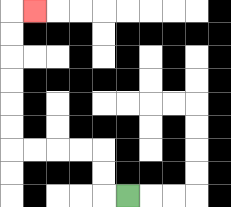{'start': '[5, 8]', 'end': '[1, 0]', 'path_directions': 'L,U,U,L,L,L,L,U,U,U,U,U,U,R', 'path_coordinates': '[[5, 8], [4, 8], [4, 7], [4, 6], [3, 6], [2, 6], [1, 6], [0, 6], [0, 5], [0, 4], [0, 3], [0, 2], [0, 1], [0, 0], [1, 0]]'}